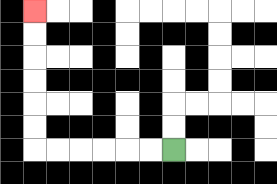{'start': '[7, 6]', 'end': '[1, 0]', 'path_directions': 'L,L,L,L,L,L,U,U,U,U,U,U', 'path_coordinates': '[[7, 6], [6, 6], [5, 6], [4, 6], [3, 6], [2, 6], [1, 6], [1, 5], [1, 4], [1, 3], [1, 2], [1, 1], [1, 0]]'}